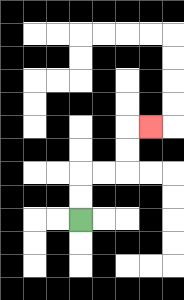{'start': '[3, 9]', 'end': '[6, 5]', 'path_directions': 'U,U,R,R,U,U,R', 'path_coordinates': '[[3, 9], [3, 8], [3, 7], [4, 7], [5, 7], [5, 6], [5, 5], [6, 5]]'}